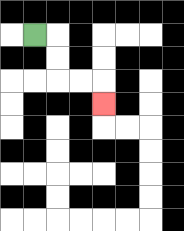{'start': '[1, 1]', 'end': '[4, 4]', 'path_directions': 'R,D,D,R,R,D', 'path_coordinates': '[[1, 1], [2, 1], [2, 2], [2, 3], [3, 3], [4, 3], [4, 4]]'}